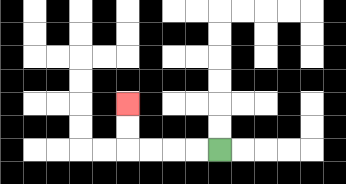{'start': '[9, 6]', 'end': '[5, 4]', 'path_directions': 'L,L,L,L,U,U', 'path_coordinates': '[[9, 6], [8, 6], [7, 6], [6, 6], [5, 6], [5, 5], [5, 4]]'}